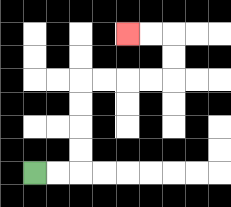{'start': '[1, 7]', 'end': '[5, 1]', 'path_directions': 'R,R,U,U,U,U,R,R,R,R,U,U,L,L', 'path_coordinates': '[[1, 7], [2, 7], [3, 7], [3, 6], [3, 5], [3, 4], [3, 3], [4, 3], [5, 3], [6, 3], [7, 3], [7, 2], [7, 1], [6, 1], [5, 1]]'}